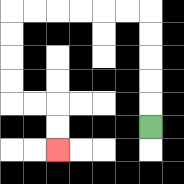{'start': '[6, 5]', 'end': '[2, 6]', 'path_directions': 'U,U,U,U,U,L,L,L,L,L,L,D,D,D,D,R,R,D,D', 'path_coordinates': '[[6, 5], [6, 4], [6, 3], [6, 2], [6, 1], [6, 0], [5, 0], [4, 0], [3, 0], [2, 0], [1, 0], [0, 0], [0, 1], [0, 2], [0, 3], [0, 4], [1, 4], [2, 4], [2, 5], [2, 6]]'}